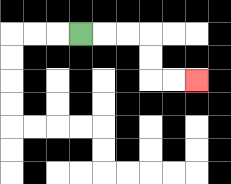{'start': '[3, 1]', 'end': '[8, 3]', 'path_directions': 'R,R,R,D,D,R,R', 'path_coordinates': '[[3, 1], [4, 1], [5, 1], [6, 1], [6, 2], [6, 3], [7, 3], [8, 3]]'}